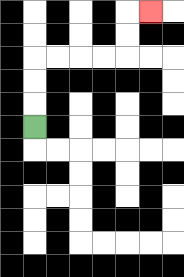{'start': '[1, 5]', 'end': '[6, 0]', 'path_directions': 'U,U,U,R,R,R,R,U,U,R', 'path_coordinates': '[[1, 5], [1, 4], [1, 3], [1, 2], [2, 2], [3, 2], [4, 2], [5, 2], [5, 1], [5, 0], [6, 0]]'}